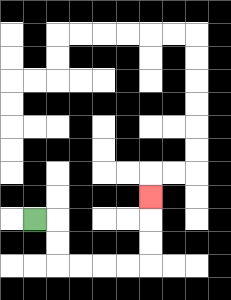{'start': '[1, 9]', 'end': '[6, 8]', 'path_directions': 'R,D,D,R,R,R,R,U,U,U', 'path_coordinates': '[[1, 9], [2, 9], [2, 10], [2, 11], [3, 11], [4, 11], [5, 11], [6, 11], [6, 10], [6, 9], [6, 8]]'}